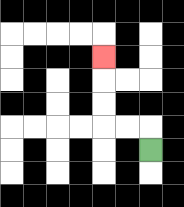{'start': '[6, 6]', 'end': '[4, 2]', 'path_directions': 'U,L,L,U,U,U', 'path_coordinates': '[[6, 6], [6, 5], [5, 5], [4, 5], [4, 4], [4, 3], [4, 2]]'}